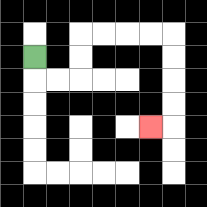{'start': '[1, 2]', 'end': '[6, 5]', 'path_directions': 'D,R,R,U,U,R,R,R,R,D,D,D,D,L', 'path_coordinates': '[[1, 2], [1, 3], [2, 3], [3, 3], [3, 2], [3, 1], [4, 1], [5, 1], [6, 1], [7, 1], [7, 2], [7, 3], [7, 4], [7, 5], [6, 5]]'}